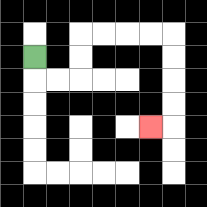{'start': '[1, 2]', 'end': '[6, 5]', 'path_directions': 'D,R,R,U,U,R,R,R,R,D,D,D,D,L', 'path_coordinates': '[[1, 2], [1, 3], [2, 3], [3, 3], [3, 2], [3, 1], [4, 1], [5, 1], [6, 1], [7, 1], [7, 2], [7, 3], [7, 4], [7, 5], [6, 5]]'}